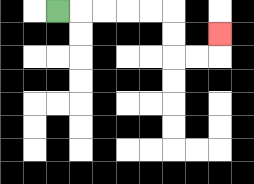{'start': '[2, 0]', 'end': '[9, 1]', 'path_directions': 'R,R,R,R,R,D,D,R,R,U', 'path_coordinates': '[[2, 0], [3, 0], [4, 0], [5, 0], [6, 0], [7, 0], [7, 1], [7, 2], [8, 2], [9, 2], [9, 1]]'}